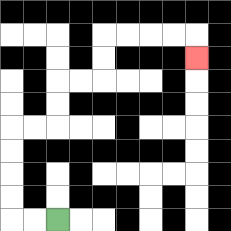{'start': '[2, 9]', 'end': '[8, 2]', 'path_directions': 'L,L,U,U,U,U,R,R,U,U,R,R,U,U,R,R,R,R,D', 'path_coordinates': '[[2, 9], [1, 9], [0, 9], [0, 8], [0, 7], [0, 6], [0, 5], [1, 5], [2, 5], [2, 4], [2, 3], [3, 3], [4, 3], [4, 2], [4, 1], [5, 1], [6, 1], [7, 1], [8, 1], [8, 2]]'}